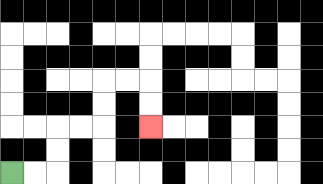{'start': '[0, 7]', 'end': '[6, 5]', 'path_directions': 'R,R,U,U,R,R,U,U,R,R,D,D', 'path_coordinates': '[[0, 7], [1, 7], [2, 7], [2, 6], [2, 5], [3, 5], [4, 5], [4, 4], [4, 3], [5, 3], [6, 3], [6, 4], [6, 5]]'}